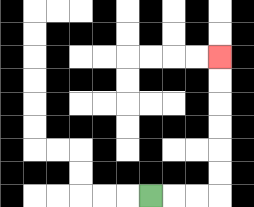{'start': '[6, 8]', 'end': '[9, 2]', 'path_directions': 'R,R,R,U,U,U,U,U,U', 'path_coordinates': '[[6, 8], [7, 8], [8, 8], [9, 8], [9, 7], [9, 6], [9, 5], [9, 4], [9, 3], [9, 2]]'}